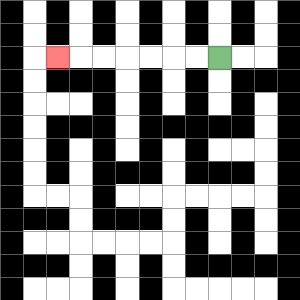{'start': '[9, 2]', 'end': '[2, 2]', 'path_directions': 'L,L,L,L,L,L,L', 'path_coordinates': '[[9, 2], [8, 2], [7, 2], [6, 2], [5, 2], [4, 2], [3, 2], [2, 2]]'}